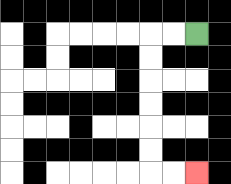{'start': '[8, 1]', 'end': '[8, 7]', 'path_directions': 'L,L,D,D,D,D,D,D,R,R', 'path_coordinates': '[[8, 1], [7, 1], [6, 1], [6, 2], [6, 3], [6, 4], [6, 5], [6, 6], [6, 7], [7, 7], [8, 7]]'}